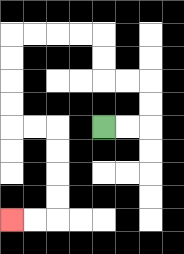{'start': '[4, 5]', 'end': '[0, 9]', 'path_directions': 'R,R,U,U,L,L,U,U,L,L,L,L,D,D,D,D,R,R,D,D,D,D,L,L', 'path_coordinates': '[[4, 5], [5, 5], [6, 5], [6, 4], [6, 3], [5, 3], [4, 3], [4, 2], [4, 1], [3, 1], [2, 1], [1, 1], [0, 1], [0, 2], [0, 3], [0, 4], [0, 5], [1, 5], [2, 5], [2, 6], [2, 7], [2, 8], [2, 9], [1, 9], [0, 9]]'}